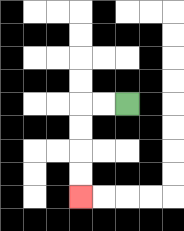{'start': '[5, 4]', 'end': '[3, 8]', 'path_directions': 'L,L,D,D,D,D', 'path_coordinates': '[[5, 4], [4, 4], [3, 4], [3, 5], [3, 6], [3, 7], [3, 8]]'}